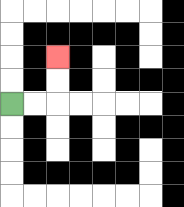{'start': '[0, 4]', 'end': '[2, 2]', 'path_directions': 'R,R,U,U', 'path_coordinates': '[[0, 4], [1, 4], [2, 4], [2, 3], [2, 2]]'}